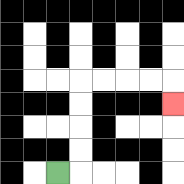{'start': '[2, 7]', 'end': '[7, 4]', 'path_directions': 'R,U,U,U,U,R,R,R,R,D', 'path_coordinates': '[[2, 7], [3, 7], [3, 6], [3, 5], [3, 4], [3, 3], [4, 3], [5, 3], [6, 3], [7, 3], [7, 4]]'}